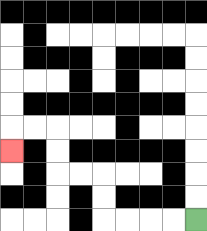{'start': '[8, 9]', 'end': '[0, 6]', 'path_directions': 'L,L,L,L,U,U,L,L,U,U,L,L,D', 'path_coordinates': '[[8, 9], [7, 9], [6, 9], [5, 9], [4, 9], [4, 8], [4, 7], [3, 7], [2, 7], [2, 6], [2, 5], [1, 5], [0, 5], [0, 6]]'}